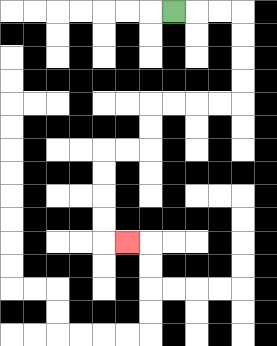{'start': '[7, 0]', 'end': '[5, 10]', 'path_directions': 'R,R,R,D,D,D,D,L,L,L,L,D,D,L,L,D,D,D,D,R', 'path_coordinates': '[[7, 0], [8, 0], [9, 0], [10, 0], [10, 1], [10, 2], [10, 3], [10, 4], [9, 4], [8, 4], [7, 4], [6, 4], [6, 5], [6, 6], [5, 6], [4, 6], [4, 7], [4, 8], [4, 9], [4, 10], [5, 10]]'}